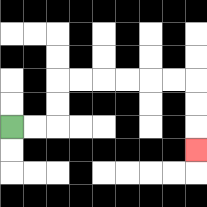{'start': '[0, 5]', 'end': '[8, 6]', 'path_directions': 'R,R,U,U,R,R,R,R,R,R,D,D,D', 'path_coordinates': '[[0, 5], [1, 5], [2, 5], [2, 4], [2, 3], [3, 3], [4, 3], [5, 3], [6, 3], [7, 3], [8, 3], [8, 4], [8, 5], [8, 6]]'}